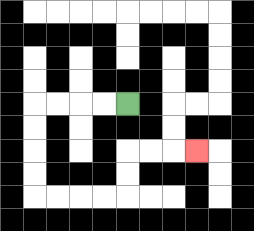{'start': '[5, 4]', 'end': '[8, 6]', 'path_directions': 'L,L,L,L,D,D,D,D,R,R,R,R,U,U,R,R,R', 'path_coordinates': '[[5, 4], [4, 4], [3, 4], [2, 4], [1, 4], [1, 5], [1, 6], [1, 7], [1, 8], [2, 8], [3, 8], [4, 8], [5, 8], [5, 7], [5, 6], [6, 6], [7, 6], [8, 6]]'}